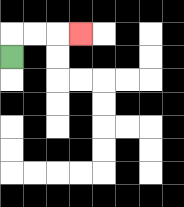{'start': '[0, 2]', 'end': '[3, 1]', 'path_directions': 'U,R,R,R', 'path_coordinates': '[[0, 2], [0, 1], [1, 1], [2, 1], [3, 1]]'}